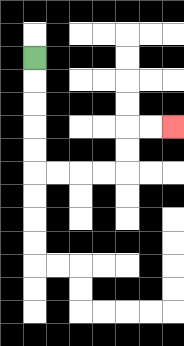{'start': '[1, 2]', 'end': '[7, 5]', 'path_directions': 'D,D,D,D,D,R,R,R,R,U,U,R,R', 'path_coordinates': '[[1, 2], [1, 3], [1, 4], [1, 5], [1, 6], [1, 7], [2, 7], [3, 7], [4, 7], [5, 7], [5, 6], [5, 5], [6, 5], [7, 5]]'}